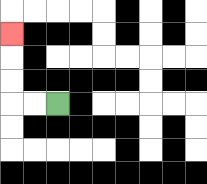{'start': '[2, 4]', 'end': '[0, 1]', 'path_directions': 'L,L,U,U,U', 'path_coordinates': '[[2, 4], [1, 4], [0, 4], [0, 3], [0, 2], [0, 1]]'}